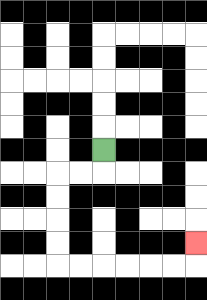{'start': '[4, 6]', 'end': '[8, 10]', 'path_directions': 'D,L,L,D,D,D,D,R,R,R,R,R,R,U', 'path_coordinates': '[[4, 6], [4, 7], [3, 7], [2, 7], [2, 8], [2, 9], [2, 10], [2, 11], [3, 11], [4, 11], [5, 11], [6, 11], [7, 11], [8, 11], [8, 10]]'}